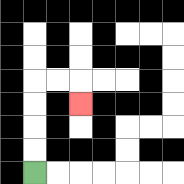{'start': '[1, 7]', 'end': '[3, 4]', 'path_directions': 'U,U,U,U,R,R,D', 'path_coordinates': '[[1, 7], [1, 6], [1, 5], [1, 4], [1, 3], [2, 3], [3, 3], [3, 4]]'}